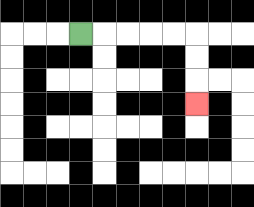{'start': '[3, 1]', 'end': '[8, 4]', 'path_directions': 'R,R,R,R,R,D,D,D', 'path_coordinates': '[[3, 1], [4, 1], [5, 1], [6, 1], [7, 1], [8, 1], [8, 2], [8, 3], [8, 4]]'}